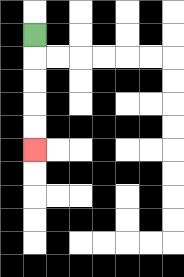{'start': '[1, 1]', 'end': '[1, 6]', 'path_directions': 'D,D,D,D,D', 'path_coordinates': '[[1, 1], [1, 2], [1, 3], [1, 4], [1, 5], [1, 6]]'}